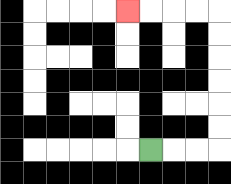{'start': '[6, 6]', 'end': '[5, 0]', 'path_directions': 'R,R,R,U,U,U,U,U,U,L,L,L,L', 'path_coordinates': '[[6, 6], [7, 6], [8, 6], [9, 6], [9, 5], [9, 4], [9, 3], [9, 2], [9, 1], [9, 0], [8, 0], [7, 0], [6, 0], [5, 0]]'}